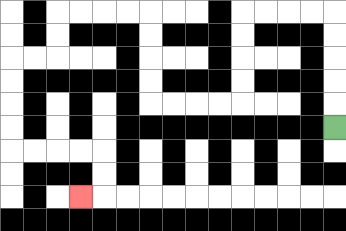{'start': '[14, 5]', 'end': '[3, 8]', 'path_directions': 'U,U,U,U,U,L,L,L,L,D,D,D,D,L,L,L,L,U,U,U,U,L,L,L,L,D,D,L,L,D,D,D,D,R,R,R,R,D,D,L', 'path_coordinates': '[[14, 5], [14, 4], [14, 3], [14, 2], [14, 1], [14, 0], [13, 0], [12, 0], [11, 0], [10, 0], [10, 1], [10, 2], [10, 3], [10, 4], [9, 4], [8, 4], [7, 4], [6, 4], [6, 3], [6, 2], [6, 1], [6, 0], [5, 0], [4, 0], [3, 0], [2, 0], [2, 1], [2, 2], [1, 2], [0, 2], [0, 3], [0, 4], [0, 5], [0, 6], [1, 6], [2, 6], [3, 6], [4, 6], [4, 7], [4, 8], [3, 8]]'}